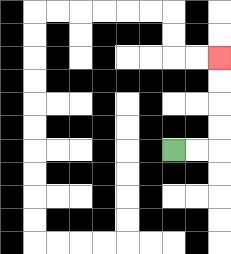{'start': '[7, 6]', 'end': '[9, 2]', 'path_directions': 'R,R,U,U,U,U', 'path_coordinates': '[[7, 6], [8, 6], [9, 6], [9, 5], [9, 4], [9, 3], [9, 2]]'}